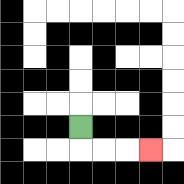{'start': '[3, 5]', 'end': '[6, 6]', 'path_directions': 'D,R,R,R', 'path_coordinates': '[[3, 5], [3, 6], [4, 6], [5, 6], [6, 6]]'}